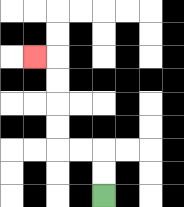{'start': '[4, 8]', 'end': '[1, 2]', 'path_directions': 'U,U,L,L,U,U,U,U,L', 'path_coordinates': '[[4, 8], [4, 7], [4, 6], [3, 6], [2, 6], [2, 5], [2, 4], [2, 3], [2, 2], [1, 2]]'}